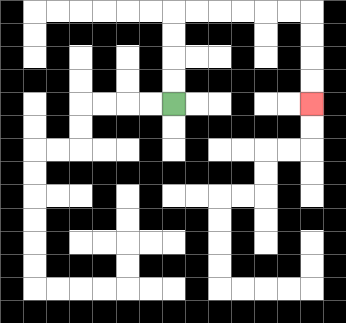{'start': '[7, 4]', 'end': '[13, 4]', 'path_directions': 'U,U,U,U,R,R,R,R,R,R,D,D,D,D', 'path_coordinates': '[[7, 4], [7, 3], [7, 2], [7, 1], [7, 0], [8, 0], [9, 0], [10, 0], [11, 0], [12, 0], [13, 0], [13, 1], [13, 2], [13, 3], [13, 4]]'}